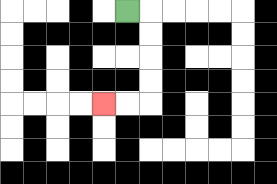{'start': '[5, 0]', 'end': '[4, 4]', 'path_directions': 'R,D,D,D,D,L,L', 'path_coordinates': '[[5, 0], [6, 0], [6, 1], [6, 2], [6, 3], [6, 4], [5, 4], [4, 4]]'}